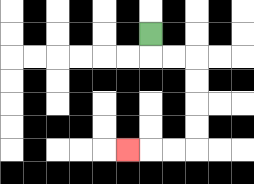{'start': '[6, 1]', 'end': '[5, 6]', 'path_directions': 'D,R,R,D,D,D,D,L,L,L', 'path_coordinates': '[[6, 1], [6, 2], [7, 2], [8, 2], [8, 3], [8, 4], [8, 5], [8, 6], [7, 6], [6, 6], [5, 6]]'}